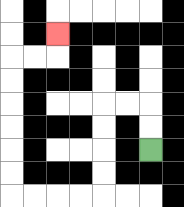{'start': '[6, 6]', 'end': '[2, 1]', 'path_directions': 'U,U,L,L,D,D,D,D,L,L,L,L,U,U,U,U,U,U,R,R,U', 'path_coordinates': '[[6, 6], [6, 5], [6, 4], [5, 4], [4, 4], [4, 5], [4, 6], [4, 7], [4, 8], [3, 8], [2, 8], [1, 8], [0, 8], [0, 7], [0, 6], [0, 5], [0, 4], [0, 3], [0, 2], [1, 2], [2, 2], [2, 1]]'}